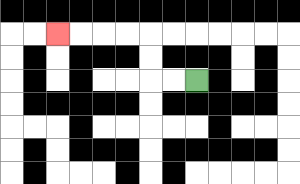{'start': '[8, 3]', 'end': '[2, 1]', 'path_directions': 'L,L,U,U,L,L,L,L', 'path_coordinates': '[[8, 3], [7, 3], [6, 3], [6, 2], [6, 1], [5, 1], [4, 1], [3, 1], [2, 1]]'}